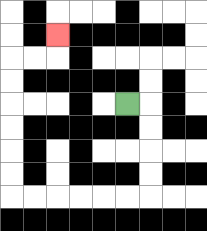{'start': '[5, 4]', 'end': '[2, 1]', 'path_directions': 'R,D,D,D,D,L,L,L,L,L,L,U,U,U,U,U,U,R,R,U', 'path_coordinates': '[[5, 4], [6, 4], [6, 5], [6, 6], [6, 7], [6, 8], [5, 8], [4, 8], [3, 8], [2, 8], [1, 8], [0, 8], [0, 7], [0, 6], [0, 5], [0, 4], [0, 3], [0, 2], [1, 2], [2, 2], [2, 1]]'}